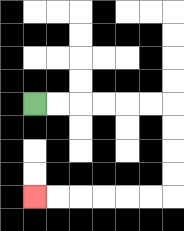{'start': '[1, 4]', 'end': '[1, 8]', 'path_directions': 'R,R,R,R,R,R,D,D,D,D,L,L,L,L,L,L', 'path_coordinates': '[[1, 4], [2, 4], [3, 4], [4, 4], [5, 4], [6, 4], [7, 4], [7, 5], [7, 6], [7, 7], [7, 8], [6, 8], [5, 8], [4, 8], [3, 8], [2, 8], [1, 8]]'}